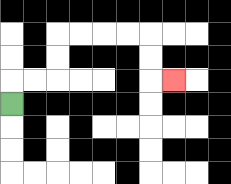{'start': '[0, 4]', 'end': '[7, 3]', 'path_directions': 'U,R,R,U,U,R,R,R,R,D,D,R', 'path_coordinates': '[[0, 4], [0, 3], [1, 3], [2, 3], [2, 2], [2, 1], [3, 1], [4, 1], [5, 1], [6, 1], [6, 2], [6, 3], [7, 3]]'}